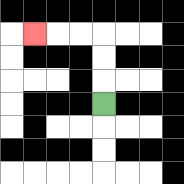{'start': '[4, 4]', 'end': '[1, 1]', 'path_directions': 'U,U,U,L,L,L', 'path_coordinates': '[[4, 4], [4, 3], [4, 2], [4, 1], [3, 1], [2, 1], [1, 1]]'}